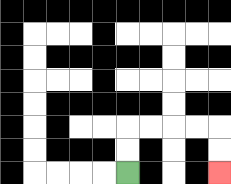{'start': '[5, 7]', 'end': '[9, 7]', 'path_directions': 'U,U,R,R,R,R,D,D', 'path_coordinates': '[[5, 7], [5, 6], [5, 5], [6, 5], [7, 5], [8, 5], [9, 5], [9, 6], [9, 7]]'}